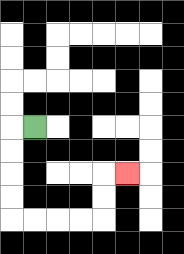{'start': '[1, 5]', 'end': '[5, 7]', 'path_directions': 'L,D,D,D,D,R,R,R,R,U,U,R', 'path_coordinates': '[[1, 5], [0, 5], [0, 6], [0, 7], [0, 8], [0, 9], [1, 9], [2, 9], [3, 9], [4, 9], [4, 8], [4, 7], [5, 7]]'}